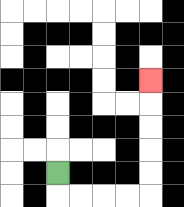{'start': '[2, 7]', 'end': '[6, 3]', 'path_directions': 'D,R,R,R,R,U,U,U,U,U', 'path_coordinates': '[[2, 7], [2, 8], [3, 8], [4, 8], [5, 8], [6, 8], [6, 7], [6, 6], [6, 5], [6, 4], [6, 3]]'}